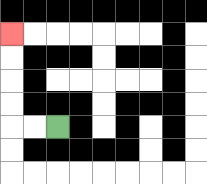{'start': '[2, 5]', 'end': '[0, 1]', 'path_directions': 'L,L,U,U,U,U', 'path_coordinates': '[[2, 5], [1, 5], [0, 5], [0, 4], [0, 3], [0, 2], [0, 1]]'}